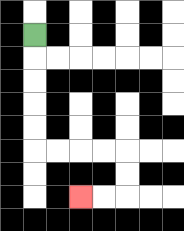{'start': '[1, 1]', 'end': '[3, 8]', 'path_directions': 'D,D,D,D,D,R,R,R,R,D,D,L,L', 'path_coordinates': '[[1, 1], [1, 2], [1, 3], [1, 4], [1, 5], [1, 6], [2, 6], [3, 6], [4, 6], [5, 6], [5, 7], [5, 8], [4, 8], [3, 8]]'}